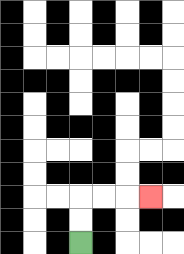{'start': '[3, 10]', 'end': '[6, 8]', 'path_directions': 'U,U,R,R,R', 'path_coordinates': '[[3, 10], [3, 9], [3, 8], [4, 8], [5, 8], [6, 8]]'}